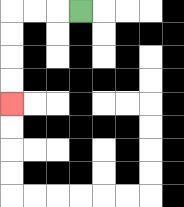{'start': '[3, 0]', 'end': '[0, 4]', 'path_directions': 'L,L,L,D,D,D,D', 'path_coordinates': '[[3, 0], [2, 0], [1, 0], [0, 0], [0, 1], [0, 2], [0, 3], [0, 4]]'}